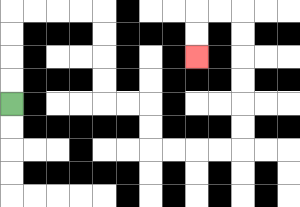{'start': '[0, 4]', 'end': '[8, 2]', 'path_directions': 'U,U,U,U,R,R,R,R,D,D,D,D,R,R,D,D,R,R,R,R,U,U,U,U,U,U,L,L,D,D', 'path_coordinates': '[[0, 4], [0, 3], [0, 2], [0, 1], [0, 0], [1, 0], [2, 0], [3, 0], [4, 0], [4, 1], [4, 2], [4, 3], [4, 4], [5, 4], [6, 4], [6, 5], [6, 6], [7, 6], [8, 6], [9, 6], [10, 6], [10, 5], [10, 4], [10, 3], [10, 2], [10, 1], [10, 0], [9, 0], [8, 0], [8, 1], [8, 2]]'}